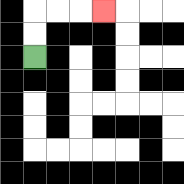{'start': '[1, 2]', 'end': '[4, 0]', 'path_directions': 'U,U,R,R,R', 'path_coordinates': '[[1, 2], [1, 1], [1, 0], [2, 0], [3, 0], [4, 0]]'}